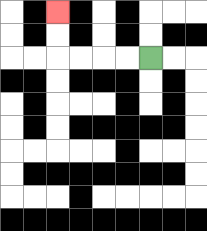{'start': '[6, 2]', 'end': '[2, 0]', 'path_directions': 'L,L,L,L,U,U', 'path_coordinates': '[[6, 2], [5, 2], [4, 2], [3, 2], [2, 2], [2, 1], [2, 0]]'}